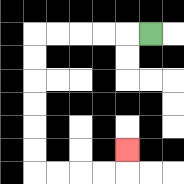{'start': '[6, 1]', 'end': '[5, 6]', 'path_directions': 'L,L,L,L,L,D,D,D,D,D,D,R,R,R,R,U', 'path_coordinates': '[[6, 1], [5, 1], [4, 1], [3, 1], [2, 1], [1, 1], [1, 2], [1, 3], [1, 4], [1, 5], [1, 6], [1, 7], [2, 7], [3, 7], [4, 7], [5, 7], [5, 6]]'}